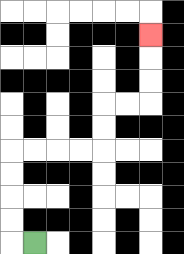{'start': '[1, 10]', 'end': '[6, 1]', 'path_directions': 'L,U,U,U,U,R,R,R,R,U,U,R,R,U,U,U', 'path_coordinates': '[[1, 10], [0, 10], [0, 9], [0, 8], [0, 7], [0, 6], [1, 6], [2, 6], [3, 6], [4, 6], [4, 5], [4, 4], [5, 4], [6, 4], [6, 3], [6, 2], [6, 1]]'}